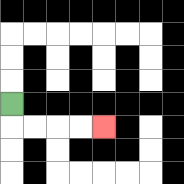{'start': '[0, 4]', 'end': '[4, 5]', 'path_directions': 'D,R,R,R,R', 'path_coordinates': '[[0, 4], [0, 5], [1, 5], [2, 5], [3, 5], [4, 5]]'}